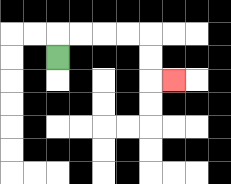{'start': '[2, 2]', 'end': '[7, 3]', 'path_directions': 'U,R,R,R,R,D,D,R', 'path_coordinates': '[[2, 2], [2, 1], [3, 1], [4, 1], [5, 1], [6, 1], [6, 2], [6, 3], [7, 3]]'}